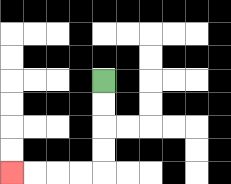{'start': '[4, 3]', 'end': '[0, 7]', 'path_directions': 'D,D,D,D,L,L,L,L', 'path_coordinates': '[[4, 3], [4, 4], [4, 5], [4, 6], [4, 7], [3, 7], [2, 7], [1, 7], [0, 7]]'}